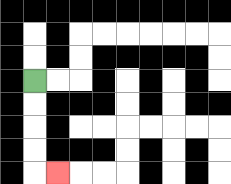{'start': '[1, 3]', 'end': '[2, 7]', 'path_directions': 'D,D,D,D,R', 'path_coordinates': '[[1, 3], [1, 4], [1, 5], [1, 6], [1, 7], [2, 7]]'}